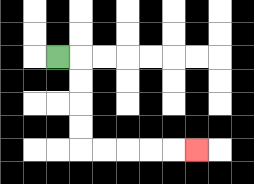{'start': '[2, 2]', 'end': '[8, 6]', 'path_directions': 'R,D,D,D,D,R,R,R,R,R', 'path_coordinates': '[[2, 2], [3, 2], [3, 3], [3, 4], [3, 5], [3, 6], [4, 6], [5, 6], [6, 6], [7, 6], [8, 6]]'}